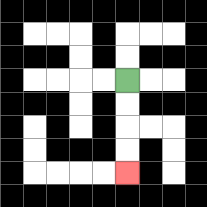{'start': '[5, 3]', 'end': '[5, 7]', 'path_directions': 'D,D,D,D', 'path_coordinates': '[[5, 3], [5, 4], [5, 5], [5, 6], [5, 7]]'}